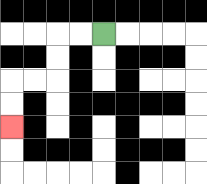{'start': '[4, 1]', 'end': '[0, 5]', 'path_directions': 'L,L,D,D,L,L,D,D', 'path_coordinates': '[[4, 1], [3, 1], [2, 1], [2, 2], [2, 3], [1, 3], [0, 3], [0, 4], [0, 5]]'}